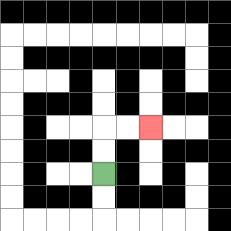{'start': '[4, 7]', 'end': '[6, 5]', 'path_directions': 'U,U,R,R', 'path_coordinates': '[[4, 7], [4, 6], [4, 5], [5, 5], [6, 5]]'}